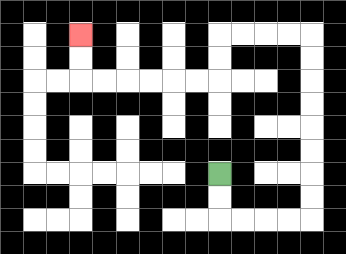{'start': '[9, 7]', 'end': '[3, 1]', 'path_directions': 'D,D,R,R,R,R,U,U,U,U,U,U,U,U,L,L,L,L,D,D,L,L,L,L,L,L,U,U', 'path_coordinates': '[[9, 7], [9, 8], [9, 9], [10, 9], [11, 9], [12, 9], [13, 9], [13, 8], [13, 7], [13, 6], [13, 5], [13, 4], [13, 3], [13, 2], [13, 1], [12, 1], [11, 1], [10, 1], [9, 1], [9, 2], [9, 3], [8, 3], [7, 3], [6, 3], [5, 3], [4, 3], [3, 3], [3, 2], [3, 1]]'}